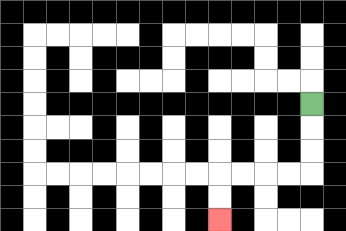{'start': '[13, 4]', 'end': '[9, 9]', 'path_directions': 'D,D,D,L,L,L,L,D,D', 'path_coordinates': '[[13, 4], [13, 5], [13, 6], [13, 7], [12, 7], [11, 7], [10, 7], [9, 7], [9, 8], [9, 9]]'}